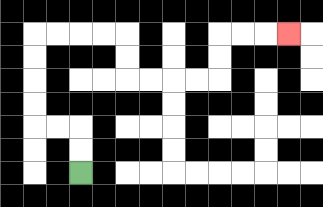{'start': '[3, 7]', 'end': '[12, 1]', 'path_directions': 'U,U,L,L,U,U,U,U,R,R,R,R,D,D,R,R,R,R,U,U,R,R,R', 'path_coordinates': '[[3, 7], [3, 6], [3, 5], [2, 5], [1, 5], [1, 4], [1, 3], [1, 2], [1, 1], [2, 1], [3, 1], [4, 1], [5, 1], [5, 2], [5, 3], [6, 3], [7, 3], [8, 3], [9, 3], [9, 2], [9, 1], [10, 1], [11, 1], [12, 1]]'}